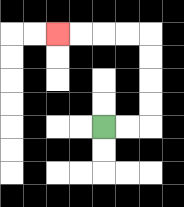{'start': '[4, 5]', 'end': '[2, 1]', 'path_directions': 'R,R,U,U,U,U,L,L,L,L', 'path_coordinates': '[[4, 5], [5, 5], [6, 5], [6, 4], [6, 3], [6, 2], [6, 1], [5, 1], [4, 1], [3, 1], [2, 1]]'}